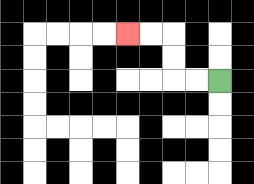{'start': '[9, 3]', 'end': '[5, 1]', 'path_directions': 'L,L,U,U,L,L', 'path_coordinates': '[[9, 3], [8, 3], [7, 3], [7, 2], [7, 1], [6, 1], [5, 1]]'}